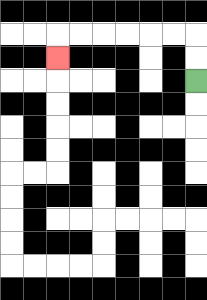{'start': '[8, 3]', 'end': '[2, 2]', 'path_directions': 'U,U,L,L,L,L,L,L,D', 'path_coordinates': '[[8, 3], [8, 2], [8, 1], [7, 1], [6, 1], [5, 1], [4, 1], [3, 1], [2, 1], [2, 2]]'}